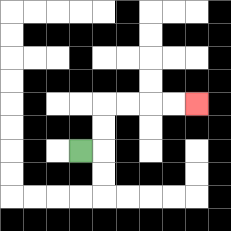{'start': '[3, 6]', 'end': '[8, 4]', 'path_directions': 'R,U,U,R,R,R,R', 'path_coordinates': '[[3, 6], [4, 6], [4, 5], [4, 4], [5, 4], [6, 4], [7, 4], [8, 4]]'}